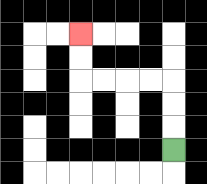{'start': '[7, 6]', 'end': '[3, 1]', 'path_directions': 'U,U,U,L,L,L,L,U,U', 'path_coordinates': '[[7, 6], [7, 5], [7, 4], [7, 3], [6, 3], [5, 3], [4, 3], [3, 3], [3, 2], [3, 1]]'}